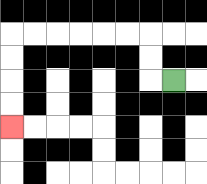{'start': '[7, 3]', 'end': '[0, 5]', 'path_directions': 'L,U,U,L,L,L,L,L,L,D,D,D,D', 'path_coordinates': '[[7, 3], [6, 3], [6, 2], [6, 1], [5, 1], [4, 1], [3, 1], [2, 1], [1, 1], [0, 1], [0, 2], [0, 3], [0, 4], [0, 5]]'}